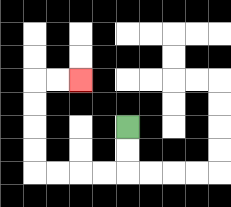{'start': '[5, 5]', 'end': '[3, 3]', 'path_directions': 'D,D,L,L,L,L,U,U,U,U,R,R', 'path_coordinates': '[[5, 5], [5, 6], [5, 7], [4, 7], [3, 7], [2, 7], [1, 7], [1, 6], [1, 5], [1, 4], [1, 3], [2, 3], [3, 3]]'}